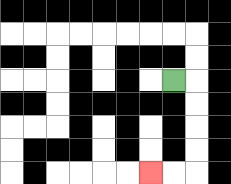{'start': '[7, 3]', 'end': '[6, 7]', 'path_directions': 'R,D,D,D,D,L,L', 'path_coordinates': '[[7, 3], [8, 3], [8, 4], [8, 5], [8, 6], [8, 7], [7, 7], [6, 7]]'}